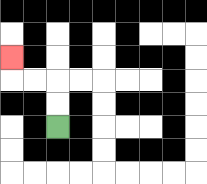{'start': '[2, 5]', 'end': '[0, 2]', 'path_directions': 'U,U,L,L,U', 'path_coordinates': '[[2, 5], [2, 4], [2, 3], [1, 3], [0, 3], [0, 2]]'}